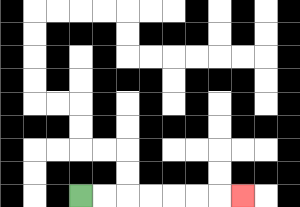{'start': '[3, 8]', 'end': '[10, 8]', 'path_directions': 'R,R,R,R,R,R,R', 'path_coordinates': '[[3, 8], [4, 8], [5, 8], [6, 8], [7, 8], [8, 8], [9, 8], [10, 8]]'}